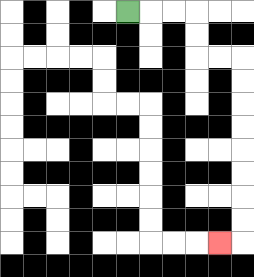{'start': '[5, 0]', 'end': '[9, 10]', 'path_directions': 'R,R,R,D,D,R,R,D,D,D,D,D,D,D,D,L', 'path_coordinates': '[[5, 0], [6, 0], [7, 0], [8, 0], [8, 1], [8, 2], [9, 2], [10, 2], [10, 3], [10, 4], [10, 5], [10, 6], [10, 7], [10, 8], [10, 9], [10, 10], [9, 10]]'}